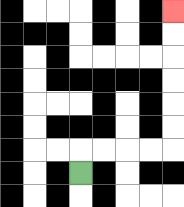{'start': '[3, 7]', 'end': '[7, 0]', 'path_directions': 'U,R,R,R,R,U,U,U,U,U,U', 'path_coordinates': '[[3, 7], [3, 6], [4, 6], [5, 6], [6, 6], [7, 6], [7, 5], [7, 4], [7, 3], [7, 2], [7, 1], [7, 0]]'}